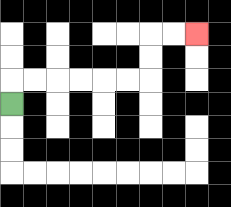{'start': '[0, 4]', 'end': '[8, 1]', 'path_directions': 'U,R,R,R,R,R,R,U,U,R,R', 'path_coordinates': '[[0, 4], [0, 3], [1, 3], [2, 3], [3, 3], [4, 3], [5, 3], [6, 3], [6, 2], [6, 1], [7, 1], [8, 1]]'}